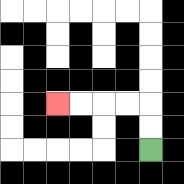{'start': '[6, 6]', 'end': '[2, 4]', 'path_directions': 'U,U,L,L,L,L', 'path_coordinates': '[[6, 6], [6, 5], [6, 4], [5, 4], [4, 4], [3, 4], [2, 4]]'}